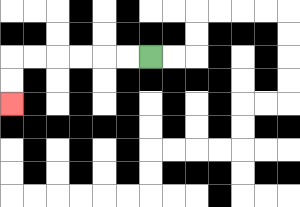{'start': '[6, 2]', 'end': '[0, 4]', 'path_directions': 'L,L,L,L,L,L,D,D', 'path_coordinates': '[[6, 2], [5, 2], [4, 2], [3, 2], [2, 2], [1, 2], [0, 2], [0, 3], [0, 4]]'}